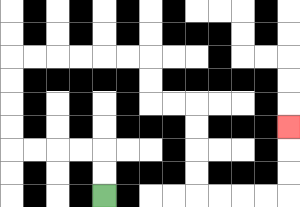{'start': '[4, 8]', 'end': '[12, 5]', 'path_directions': 'U,U,L,L,L,L,U,U,U,U,R,R,R,R,R,R,D,D,R,R,D,D,D,D,R,R,R,R,U,U,U', 'path_coordinates': '[[4, 8], [4, 7], [4, 6], [3, 6], [2, 6], [1, 6], [0, 6], [0, 5], [0, 4], [0, 3], [0, 2], [1, 2], [2, 2], [3, 2], [4, 2], [5, 2], [6, 2], [6, 3], [6, 4], [7, 4], [8, 4], [8, 5], [8, 6], [8, 7], [8, 8], [9, 8], [10, 8], [11, 8], [12, 8], [12, 7], [12, 6], [12, 5]]'}